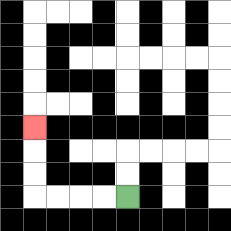{'start': '[5, 8]', 'end': '[1, 5]', 'path_directions': 'L,L,L,L,U,U,U', 'path_coordinates': '[[5, 8], [4, 8], [3, 8], [2, 8], [1, 8], [1, 7], [1, 6], [1, 5]]'}